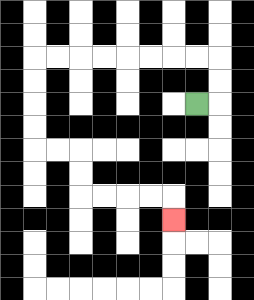{'start': '[8, 4]', 'end': '[7, 9]', 'path_directions': 'R,U,U,L,L,L,L,L,L,L,L,D,D,D,D,R,R,D,D,R,R,R,R,D', 'path_coordinates': '[[8, 4], [9, 4], [9, 3], [9, 2], [8, 2], [7, 2], [6, 2], [5, 2], [4, 2], [3, 2], [2, 2], [1, 2], [1, 3], [1, 4], [1, 5], [1, 6], [2, 6], [3, 6], [3, 7], [3, 8], [4, 8], [5, 8], [6, 8], [7, 8], [7, 9]]'}